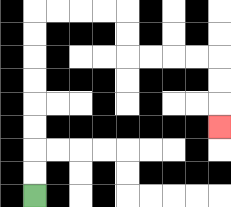{'start': '[1, 8]', 'end': '[9, 5]', 'path_directions': 'U,U,U,U,U,U,U,U,R,R,R,R,D,D,R,R,R,R,D,D,D', 'path_coordinates': '[[1, 8], [1, 7], [1, 6], [1, 5], [1, 4], [1, 3], [1, 2], [1, 1], [1, 0], [2, 0], [3, 0], [4, 0], [5, 0], [5, 1], [5, 2], [6, 2], [7, 2], [8, 2], [9, 2], [9, 3], [9, 4], [9, 5]]'}